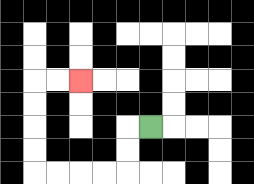{'start': '[6, 5]', 'end': '[3, 3]', 'path_directions': 'L,D,D,L,L,L,L,U,U,U,U,R,R', 'path_coordinates': '[[6, 5], [5, 5], [5, 6], [5, 7], [4, 7], [3, 7], [2, 7], [1, 7], [1, 6], [1, 5], [1, 4], [1, 3], [2, 3], [3, 3]]'}